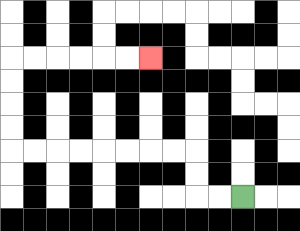{'start': '[10, 8]', 'end': '[6, 2]', 'path_directions': 'L,L,U,U,L,L,L,L,L,L,L,L,U,U,U,U,R,R,R,R,R,R', 'path_coordinates': '[[10, 8], [9, 8], [8, 8], [8, 7], [8, 6], [7, 6], [6, 6], [5, 6], [4, 6], [3, 6], [2, 6], [1, 6], [0, 6], [0, 5], [0, 4], [0, 3], [0, 2], [1, 2], [2, 2], [3, 2], [4, 2], [5, 2], [6, 2]]'}